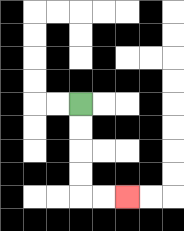{'start': '[3, 4]', 'end': '[5, 8]', 'path_directions': 'D,D,D,D,R,R', 'path_coordinates': '[[3, 4], [3, 5], [3, 6], [3, 7], [3, 8], [4, 8], [5, 8]]'}